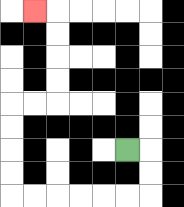{'start': '[5, 6]', 'end': '[1, 0]', 'path_directions': 'R,D,D,L,L,L,L,L,L,U,U,U,U,R,R,U,U,U,U,L', 'path_coordinates': '[[5, 6], [6, 6], [6, 7], [6, 8], [5, 8], [4, 8], [3, 8], [2, 8], [1, 8], [0, 8], [0, 7], [0, 6], [0, 5], [0, 4], [1, 4], [2, 4], [2, 3], [2, 2], [2, 1], [2, 0], [1, 0]]'}